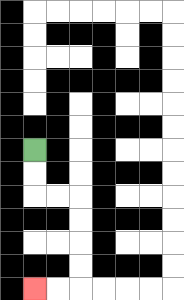{'start': '[1, 6]', 'end': '[1, 12]', 'path_directions': 'D,D,R,R,D,D,D,D,L,L', 'path_coordinates': '[[1, 6], [1, 7], [1, 8], [2, 8], [3, 8], [3, 9], [3, 10], [3, 11], [3, 12], [2, 12], [1, 12]]'}